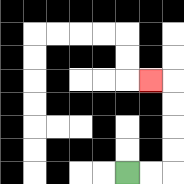{'start': '[5, 7]', 'end': '[6, 3]', 'path_directions': 'R,R,U,U,U,U,L', 'path_coordinates': '[[5, 7], [6, 7], [7, 7], [7, 6], [7, 5], [7, 4], [7, 3], [6, 3]]'}